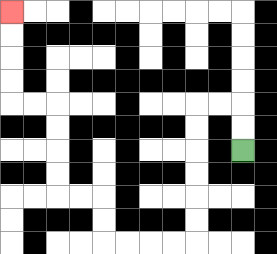{'start': '[10, 6]', 'end': '[0, 0]', 'path_directions': 'U,U,L,L,D,D,D,D,D,D,L,L,L,L,U,U,L,L,U,U,U,U,L,L,U,U,U,U', 'path_coordinates': '[[10, 6], [10, 5], [10, 4], [9, 4], [8, 4], [8, 5], [8, 6], [8, 7], [8, 8], [8, 9], [8, 10], [7, 10], [6, 10], [5, 10], [4, 10], [4, 9], [4, 8], [3, 8], [2, 8], [2, 7], [2, 6], [2, 5], [2, 4], [1, 4], [0, 4], [0, 3], [0, 2], [0, 1], [0, 0]]'}